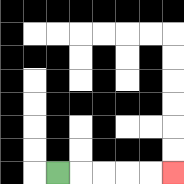{'start': '[2, 7]', 'end': '[7, 7]', 'path_directions': 'R,R,R,R,R', 'path_coordinates': '[[2, 7], [3, 7], [4, 7], [5, 7], [6, 7], [7, 7]]'}